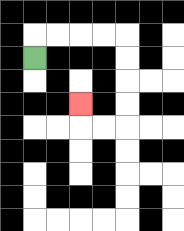{'start': '[1, 2]', 'end': '[3, 4]', 'path_directions': 'U,R,R,R,R,D,D,D,D,L,L,U', 'path_coordinates': '[[1, 2], [1, 1], [2, 1], [3, 1], [4, 1], [5, 1], [5, 2], [5, 3], [5, 4], [5, 5], [4, 5], [3, 5], [3, 4]]'}